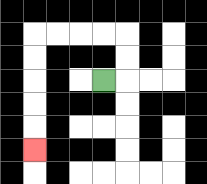{'start': '[4, 3]', 'end': '[1, 6]', 'path_directions': 'R,U,U,L,L,L,L,D,D,D,D,D', 'path_coordinates': '[[4, 3], [5, 3], [5, 2], [5, 1], [4, 1], [3, 1], [2, 1], [1, 1], [1, 2], [1, 3], [1, 4], [1, 5], [1, 6]]'}